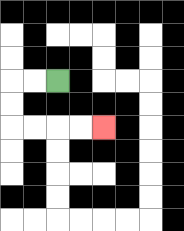{'start': '[2, 3]', 'end': '[4, 5]', 'path_directions': 'L,L,D,D,R,R,R,R', 'path_coordinates': '[[2, 3], [1, 3], [0, 3], [0, 4], [0, 5], [1, 5], [2, 5], [3, 5], [4, 5]]'}